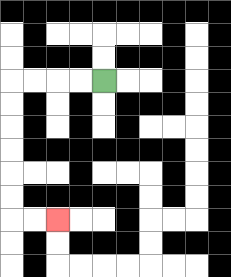{'start': '[4, 3]', 'end': '[2, 9]', 'path_directions': 'L,L,L,L,D,D,D,D,D,D,R,R', 'path_coordinates': '[[4, 3], [3, 3], [2, 3], [1, 3], [0, 3], [0, 4], [0, 5], [0, 6], [0, 7], [0, 8], [0, 9], [1, 9], [2, 9]]'}